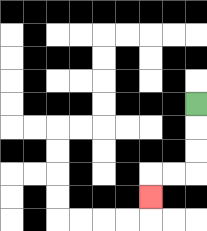{'start': '[8, 4]', 'end': '[6, 8]', 'path_directions': 'D,D,D,L,L,D', 'path_coordinates': '[[8, 4], [8, 5], [8, 6], [8, 7], [7, 7], [6, 7], [6, 8]]'}